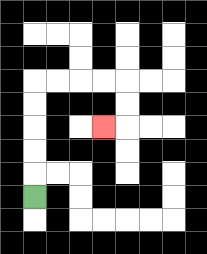{'start': '[1, 8]', 'end': '[4, 5]', 'path_directions': 'U,U,U,U,U,R,R,R,R,D,D,L', 'path_coordinates': '[[1, 8], [1, 7], [1, 6], [1, 5], [1, 4], [1, 3], [2, 3], [3, 3], [4, 3], [5, 3], [5, 4], [5, 5], [4, 5]]'}